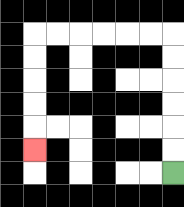{'start': '[7, 7]', 'end': '[1, 6]', 'path_directions': 'U,U,U,U,U,U,L,L,L,L,L,L,D,D,D,D,D', 'path_coordinates': '[[7, 7], [7, 6], [7, 5], [7, 4], [7, 3], [7, 2], [7, 1], [6, 1], [5, 1], [4, 1], [3, 1], [2, 1], [1, 1], [1, 2], [1, 3], [1, 4], [1, 5], [1, 6]]'}